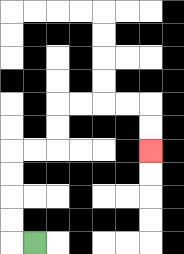{'start': '[1, 10]', 'end': '[6, 6]', 'path_directions': 'L,U,U,U,U,R,R,U,U,R,R,R,R,D,D', 'path_coordinates': '[[1, 10], [0, 10], [0, 9], [0, 8], [0, 7], [0, 6], [1, 6], [2, 6], [2, 5], [2, 4], [3, 4], [4, 4], [5, 4], [6, 4], [6, 5], [6, 6]]'}